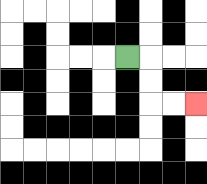{'start': '[5, 2]', 'end': '[8, 4]', 'path_directions': 'R,D,D,R,R', 'path_coordinates': '[[5, 2], [6, 2], [6, 3], [6, 4], [7, 4], [8, 4]]'}